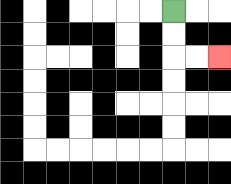{'start': '[7, 0]', 'end': '[9, 2]', 'path_directions': 'D,D,R,R', 'path_coordinates': '[[7, 0], [7, 1], [7, 2], [8, 2], [9, 2]]'}